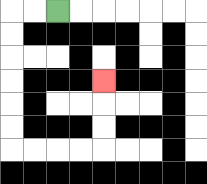{'start': '[2, 0]', 'end': '[4, 3]', 'path_directions': 'L,L,D,D,D,D,D,D,R,R,R,R,U,U,U', 'path_coordinates': '[[2, 0], [1, 0], [0, 0], [0, 1], [0, 2], [0, 3], [0, 4], [0, 5], [0, 6], [1, 6], [2, 6], [3, 6], [4, 6], [4, 5], [4, 4], [4, 3]]'}